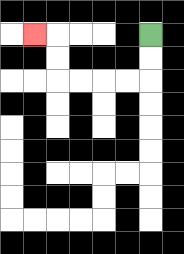{'start': '[6, 1]', 'end': '[1, 1]', 'path_directions': 'D,D,L,L,L,L,U,U,L', 'path_coordinates': '[[6, 1], [6, 2], [6, 3], [5, 3], [4, 3], [3, 3], [2, 3], [2, 2], [2, 1], [1, 1]]'}